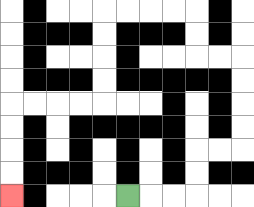{'start': '[5, 8]', 'end': '[0, 8]', 'path_directions': 'R,R,R,U,U,R,R,U,U,U,U,L,L,U,U,L,L,L,L,D,D,D,D,L,L,L,L,D,D,D,D', 'path_coordinates': '[[5, 8], [6, 8], [7, 8], [8, 8], [8, 7], [8, 6], [9, 6], [10, 6], [10, 5], [10, 4], [10, 3], [10, 2], [9, 2], [8, 2], [8, 1], [8, 0], [7, 0], [6, 0], [5, 0], [4, 0], [4, 1], [4, 2], [4, 3], [4, 4], [3, 4], [2, 4], [1, 4], [0, 4], [0, 5], [0, 6], [0, 7], [0, 8]]'}